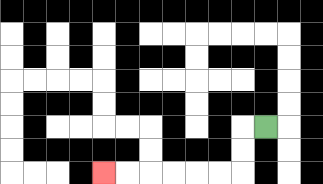{'start': '[11, 5]', 'end': '[4, 7]', 'path_directions': 'L,D,D,L,L,L,L,L,L', 'path_coordinates': '[[11, 5], [10, 5], [10, 6], [10, 7], [9, 7], [8, 7], [7, 7], [6, 7], [5, 7], [4, 7]]'}